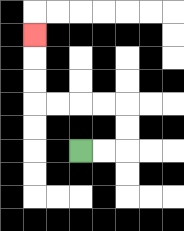{'start': '[3, 6]', 'end': '[1, 1]', 'path_directions': 'R,R,U,U,L,L,L,L,U,U,U', 'path_coordinates': '[[3, 6], [4, 6], [5, 6], [5, 5], [5, 4], [4, 4], [3, 4], [2, 4], [1, 4], [1, 3], [1, 2], [1, 1]]'}